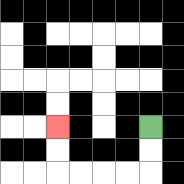{'start': '[6, 5]', 'end': '[2, 5]', 'path_directions': 'D,D,L,L,L,L,U,U', 'path_coordinates': '[[6, 5], [6, 6], [6, 7], [5, 7], [4, 7], [3, 7], [2, 7], [2, 6], [2, 5]]'}